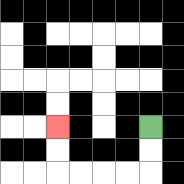{'start': '[6, 5]', 'end': '[2, 5]', 'path_directions': 'D,D,L,L,L,L,U,U', 'path_coordinates': '[[6, 5], [6, 6], [6, 7], [5, 7], [4, 7], [3, 7], [2, 7], [2, 6], [2, 5]]'}